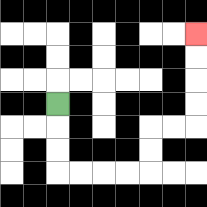{'start': '[2, 4]', 'end': '[8, 1]', 'path_directions': 'D,D,D,R,R,R,R,U,U,R,R,U,U,U,U', 'path_coordinates': '[[2, 4], [2, 5], [2, 6], [2, 7], [3, 7], [4, 7], [5, 7], [6, 7], [6, 6], [6, 5], [7, 5], [8, 5], [8, 4], [8, 3], [8, 2], [8, 1]]'}